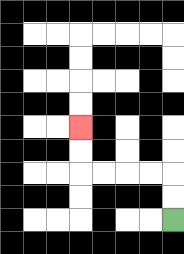{'start': '[7, 9]', 'end': '[3, 5]', 'path_directions': 'U,U,L,L,L,L,U,U', 'path_coordinates': '[[7, 9], [7, 8], [7, 7], [6, 7], [5, 7], [4, 7], [3, 7], [3, 6], [3, 5]]'}